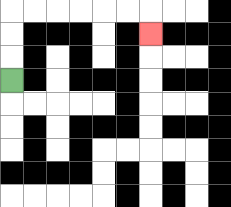{'start': '[0, 3]', 'end': '[6, 1]', 'path_directions': 'U,U,U,R,R,R,R,R,R,D', 'path_coordinates': '[[0, 3], [0, 2], [0, 1], [0, 0], [1, 0], [2, 0], [3, 0], [4, 0], [5, 0], [6, 0], [6, 1]]'}